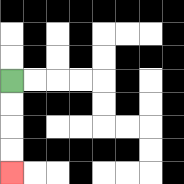{'start': '[0, 3]', 'end': '[0, 7]', 'path_directions': 'D,D,D,D', 'path_coordinates': '[[0, 3], [0, 4], [0, 5], [0, 6], [0, 7]]'}